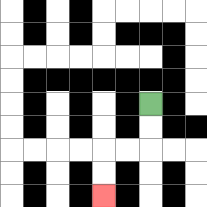{'start': '[6, 4]', 'end': '[4, 8]', 'path_directions': 'D,D,L,L,D,D', 'path_coordinates': '[[6, 4], [6, 5], [6, 6], [5, 6], [4, 6], [4, 7], [4, 8]]'}